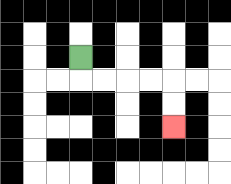{'start': '[3, 2]', 'end': '[7, 5]', 'path_directions': 'D,R,R,R,R,D,D', 'path_coordinates': '[[3, 2], [3, 3], [4, 3], [5, 3], [6, 3], [7, 3], [7, 4], [7, 5]]'}